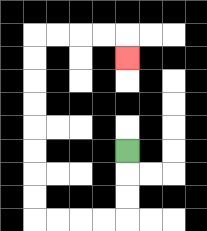{'start': '[5, 6]', 'end': '[5, 2]', 'path_directions': 'D,D,D,L,L,L,L,U,U,U,U,U,U,U,U,R,R,R,R,D', 'path_coordinates': '[[5, 6], [5, 7], [5, 8], [5, 9], [4, 9], [3, 9], [2, 9], [1, 9], [1, 8], [1, 7], [1, 6], [1, 5], [1, 4], [1, 3], [1, 2], [1, 1], [2, 1], [3, 1], [4, 1], [5, 1], [5, 2]]'}